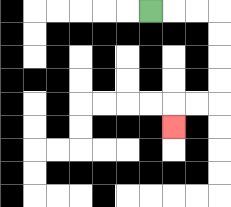{'start': '[6, 0]', 'end': '[7, 5]', 'path_directions': 'R,R,R,D,D,D,D,L,L,D', 'path_coordinates': '[[6, 0], [7, 0], [8, 0], [9, 0], [9, 1], [9, 2], [9, 3], [9, 4], [8, 4], [7, 4], [7, 5]]'}